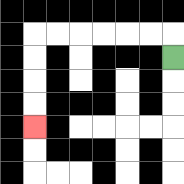{'start': '[7, 2]', 'end': '[1, 5]', 'path_directions': 'U,L,L,L,L,L,L,D,D,D,D', 'path_coordinates': '[[7, 2], [7, 1], [6, 1], [5, 1], [4, 1], [3, 1], [2, 1], [1, 1], [1, 2], [1, 3], [1, 4], [1, 5]]'}